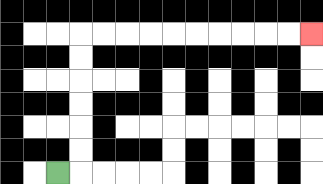{'start': '[2, 7]', 'end': '[13, 1]', 'path_directions': 'R,U,U,U,U,U,U,R,R,R,R,R,R,R,R,R,R', 'path_coordinates': '[[2, 7], [3, 7], [3, 6], [3, 5], [3, 4], [3, 3], [3, 2], [3, 1], [4, 1], [5, 1], [6, 1], [7, 1], [8, 1], [9, 1], [10, 1], [11, 1], [12, 1], [13, 1]]'}